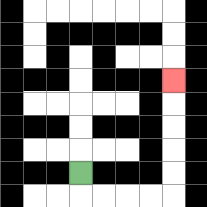{'start': '[3, 7]', 'end': '[7, 3]', 'path_directions': 'D,R,R,R,R,U,U,U,U,U', 'path_coordinates': '[[3, 7], [3, 8], [4, 8], [5, 8], [6, 8], [7, 8], [7, 7], [7, 6], [7, 5], [7, 4], [7, 3]]'}